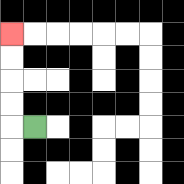{'start': '[1, 5]', 'end': '[0, 1]', 'path_directions': 'L,U,U,U,U', 'path_coordinates': '[[1, 5], [0, 5], [0, 4], [0, 3], [0, 2], [0, 1]]'}